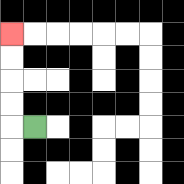{'start': '[1, 5]', 'end': '[0, 1]', 'path_directions': 'L,U,U,U,U', 'path_coordinates': '[[1, 5], [0, 5], [0, 4], [0, 3], [0, 2], [0, 1]]'}